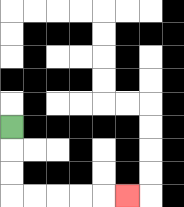{'start': '[0, 5]', 'end': '[5, 8]', 'path_directions': 'D,D,D,R,R,R,R,R', 'path_coordinates': '[[0, 5], [0, 6], [0, 7], [0, 8], [1, 8], [2, 8], [3, 8], [4, 8], [5, 8]]'}